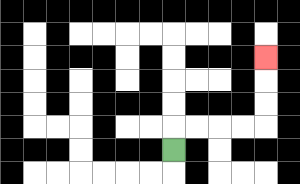{'start': '[7, 6]', 'end': '[11, 2]', 'path_directions': 'U,R,R,R,R,U,U,U', 'path_coordinates': '[[7, 6], [7, 5], [8, 5], [9, 5], [10, 5], [11, 5], [11, 4], [11, 3], [11, 2]]'}